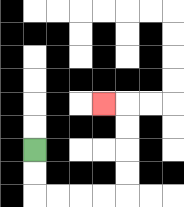{'start': '[1, 6]', 'end': '[4, 4]', 'path_directions': 'D,D,R,R,R,R,U,U,U,U,L', 'path_coordinates': '[[1, 6], [1, 7], [1, 8], [2, 8], [3, 8], [4, 8], [5, 8], [5, 7], [5, 6], [5, 5], [5, 4], [4, 4]]'}